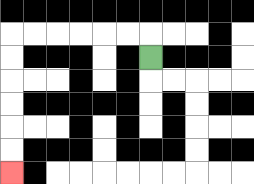{'start': '[6, 2]', 'end': '[0, 7]', 'path_directions': 'U,L,L,L,L,L,L,D,D,D,D,D,D', 'path_coordinates': '[[6, 2], [6, 1], [5, 1], [4, 1], [3, 1], [2, 1], [1, 1], [0, 1], [0, 2], [0, 3], [0, 4], [0, 5], [0, 6], [0, 7]]'}